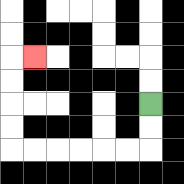{'start': '[6, 4]', 'end': '[1, 2]', 'path_directions': 'D,D,L,L,L,L,L,L,U,U,U,U,R', 'path_coordinates': '[[6, 4], [6, 5], [6, 6], [5, 6], [4, 6], [3, 6], [2, 6], [1, 6], [0, 6], [0, 5], [0, 4], [0, 3], [0, 2], [1, 2]]'}